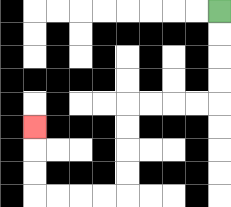{'start': '[9, 0]', 'end': '[1, 5]', 'path_directions': 'D,D,D,D,L,L,L,L,D,D,D,D,L,L,L,L,U,U,U', 'path_coordinates': '[[9, 0], [9, 1], [9, 2], [9, 3], [9, 4], [8, 4], [7, 4], [6, 4], [5, 4], [5, 5], [5, 6], [5, 7], [5, 8], [4, 8], [3, 8], [2, 8], [1, 8], [1, 7], [1, 6], [1, 5]]'}